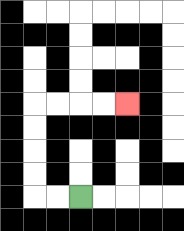{'start': '[3, 8]', 'end': '[5, 4]', 'path_directions': 'L,L,U,U,U,U,R,R,R,R', 'path_coordinates': '[[3, 8], [2, 8], [1, 8], [1, 7], [1, 6], [1, 5], [1, 4], [2, 4], [3, 4], [4, 4], [5, 4]]'}